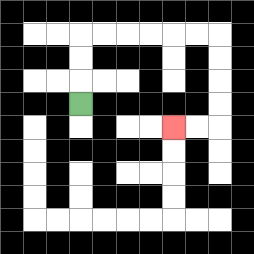{'start': '[3, 4]', 'end': '[7, 5]', 'path_directions': 'U,U,U,R,R,R,R,R,R,D,D,D,D,L,L', 'path_coordinates': '[[3, 4], [3, 3], [3, 2], [3, 1], [4, 1], [5, 1], [6, 1], [7, 1], [8, 1], [9, 1], [9, 2], [9, 3], [9, 4], [9, 5], [8, 5], [7, 5]]'}